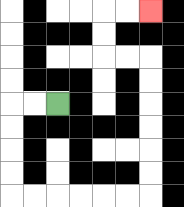{'start': '[2, 4]', 'end': '[6, 0]', 'path_directions': 'L,L,D,D,D,D,R,R,R,R,R,R,U,U,U,U,U,U,L,L,U,U,R,R', 'path_coordinates': '[[2, 4], [1, 4], [0, 4], [0, 5], [0, 6], [0, 7], [0, 8], [1, 8], [2, 8], [3, 8], [4, 8], [5, 8], [6, 8], [6, 7], [6, 6], [6, 5], [6, 4], [6, 3], [6, 2], [5, 2], [4, 2], [4, 1], [4, 0], [5, 0], [6, 0]]'}